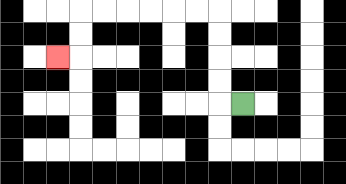{'start': '[10, 4]', 'end': '[2, 2]', 'path_directions': 'L,U,U,U,U,L,L,L,L,L,L,D,D,L', 'path_coordinates': '[[10, 4], [9, 4], [9, 3], [9, 2], [9, 1], [9, 0], [8, 0], [7, 0], [6, 0], [5, 0], [4, 0], [3, 0], [3, 1], [3, 2], [2, 2]]'}